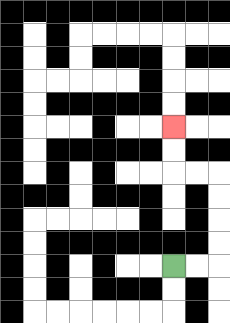{'start': '[7, 11]', 'end': '[7, 5]', 'path_directions': 'R,R,U,U,U,U,L,L,U,U', 'path_coordinates': '[[7, 11], [8, 11], [9, 11], [9, 10], [9, 9], [9, 8], [9, 7], [8, 7], [7, 7], [7, 6], [7, 5]]'}